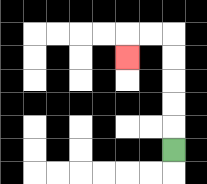{'start': '[7, 6]', 'end': '[5, 2]', 'path_directions': 'U,U,U,U,U,L,L,D', 'path_coordinates': '[[7, 6], [7, 5], [7, 4], [7, 3], [7, 2], [7, 1], [6, 1], [5, 1], [5, 2]]'}